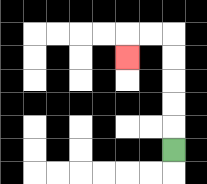{'start': '[7, 6]', 'end': '[5, 2]', 'path_directions': 'U,U,U,U,U,L,L,D', 'path_coordinates': '[[7, 6], [7, 5], [7, 4], [7, 3], [7, 2], [7, 1], [6, 1], [5, 1], [5, 2]]'}